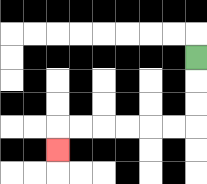{'start': '[8, 2]', 'end': '[2, 6]', 'path_directions': 'D,D,D,L,L,L,L,L,L,D', 'path_coordinates': '[[8, 2], [8, 3], [8, 4], [8, 5], [7, 5], [6, 5], [5, 5], [4, 5], [3, 5], [2, 5], [2, 6]]'}